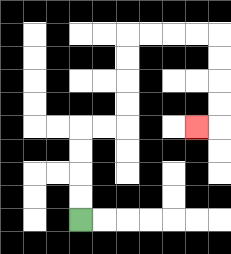{'start': '[3, 9]', 'end': '[8, 5]', 'path_directions': 'U,U,U,U,R,R,U,U,U,U,R,R,R,R,D,D,D,D,L', 'path_coordinates': '[[3, 9], [3, 8], [3, 7], [3, 6], [3, 5], [4, 5], [5, 5], [5, 4], [5, 3], [5, 2], [5, 1], [6, 1], [7, 1], [8, 1], [9, 1], [9, 2], [9, 3], [9, 4], [9, 5], [8, 5]]'}